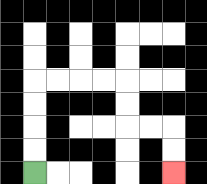{'start': '[1, 7]', 'end': '[7, 7]', 'path_directions': 'U,U,U,U,R,R,R,R,D,D,R,R,D,D', 'path_coordinates': '[[1, 7], [1, 6], [1, 5], [1, 4], [1, 3], [2, 3], [3, 3], [4, 3], [5, 3], [5, 4], [5, 5], [6, 5], [7, 5], [7, 6], [7, 7]]'}